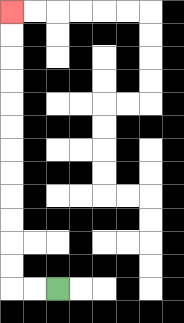{'start': '[2, 12]', 'end': '[0, 0]', 'path_directions': 'L,L,U,U,U,U,U,U,U,U,U,U,U,U', 'path_coordinates': '[[2, 12], [1, 12], [0, 12], [0, 11], [0, 10], [0, 9], [0, 8], [0, 7], [0, 6], [0, 5], [0, 4], [0, 3], [0, 2], [0, 1], [0, 0]]'}